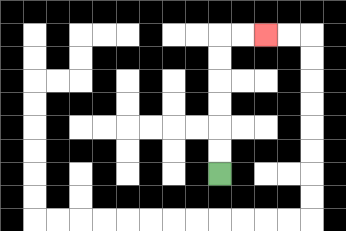{'start': '[9, 7]', 'end': '[11, 1]', 'path_directions': 'U,U,U,U,U,U,R,R', 'path_coordinates': '[[9, 7], [9, 6], [9, 5], [9, 4], [9, 3], [9, 2], [9, 1], [10, 1], [11, 1]]'}